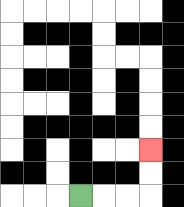{'start': '[3, 8]', 'end': '[6, 6]', 'path_directions': 'R,R,R,U,U', 'path_coordinates': '[[3, 8], [4, 8], [5, 8], [6, 8], [6, 7], [6, 6]]'}